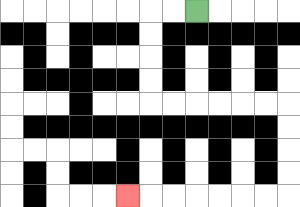{'start': '[8, 0]', 'end': '[5, 8]', 'path_directions': 'L,L,D,D,D,D,R,R,R,R,R,R,D,D,D,D,L,L,L,L,L,L,L', 'path_coordinates': '[[8, 0], [7, 0], [6, 0], [6, 1], [6, 2], [6, 3], [6, 4], [7, 4], [8, 4], [9, 4], [10, 4], [11, 4], [12, 4], [12, 5], [12, 6], [12, 7], [12, 8], [11, 8], [10, 8], [9, 8], [8, 8], [7, 8], [6, 8], [5, 8]]'}